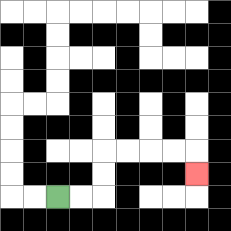{'start': '[2, 8]', 'end': '[8, 7]', 'path_directions': 'R,R,U,U,R,R,R,R,D', 'path_coordinates': '[[2, 8], [3, 8], [4, 8], [4, 7], [4, 6], [5, 6], [6, 6], [7, 6], [8, 6], [8, 7]]'}